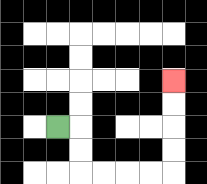{'start': '[2, 5]', 'end': '[7, 3]', 'path_directions': 'R,D,D,R,R,R,R,U,U,U,U', 'path_coordinates': '[[2, 5], [3, 5], [3, 6], [3, 7], [4, 7], [5, 7], [6, 7], [7, 7], [7, 6], [7, 5], [7, 4], [7, 3]]'}